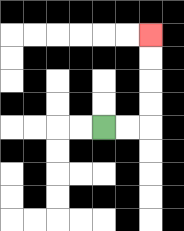{'start': '[4, 5]', 'end': '[6, 1]', 'path_directions': 'R,R,U,U,U,U', 'path_coordinates': '[[4, 5], [5, 5], [6, 5], [6, 4], [6, 3], [6, 2], [6, 1]]'}